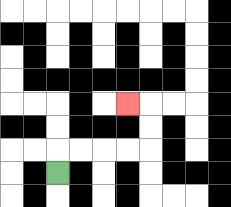{'start': '[2, 7]', 'end': '[5, 4]', 'path_directions': 'U,R,R,R,R,U,U,L', 'path_coordinates': '[[2, 7], [2, 6], [3, 6], [4, 6], [5, 6], [6, 6], [6, 5], [6, 4], [5, 4]]'}